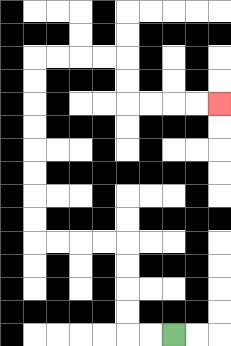{'start': '[7, 14]', 'end': '[9, 4]', 'path_directions': 'L,L,U,U,U,U,L,L,L,L,U,U,U,U,U,U,U,U,R,R,R,R,D,D,R,R,R,R', 'path_coordinates': '[[7, 14], [6, 14], [5, 14], [5, 13], [5, 12], [5, 11], [5, 10], [4, 10], [3, 10], [2, 10], [1, 10], [1, 9], [1, 8], [1, 7], [1, 6], [1, 5], [1, 4], [1, 3], [1, 2], [2, 2], [3, 2], [4, 2], [5, 2], [5, 3], [5, 4], [6, 4], [7, 4], [8, 4], [9, 4]]'}